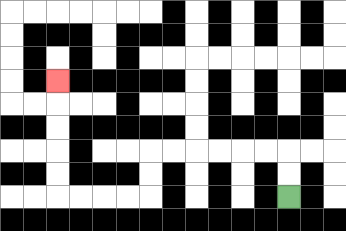{'start': '[12, 8]', 'end': '[2, 3]', 'path_directions': 'U,U,L,L,L,L,L,L,D,D,L,L,L,L,U,U,U,U,U', 'path_coordinates': '[[12, 8], [12, 7], [12, 6], [11, 6], [10, 6], [9, 6], [8, 6], [7, 6], [6, 6], [6, 7], [6, 8], [5, 8], [4, 8], [3, 8], [2, 8], [2, 7], [2, 6], [2, 5], [2, 4], [2, 3]]'}